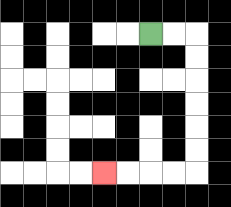{'start': '[6, 1]', 'end': '[4, 7]', 'path_directions': 'R,R,D,D,D,D,D,D,L,L,L,L', 'path_coordinates': '[[6, 1], [7, 1], [8, 1], [8, 2], [8, 3], [8, 4], [8, 5], [8, 6], [8, 7], [7, 7], [6, 7], [5, 7], [4, 7]]'}